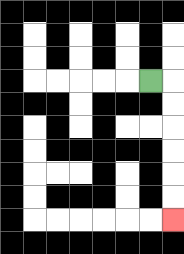{'start': '[6, 3]', 'end': '[7, 9]', 'path_directions': 'R,D,D,D,D,D,D', 'path_coordinates': '[[6, 3], [7, 3], [7, 4], [7, 5], [7, 6], [7, 7], [7, 8], [7, 9]]'}